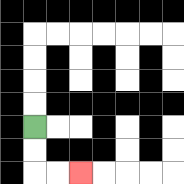{'start': '[1, 5]', 'end': '[3, 7]', 'path_directions': 'D,D,R,R', 'path_coordinates': '[[1, 5], [1, 6], [1, 7], [2, 7], [3, 7]]'}